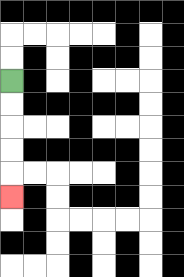{'start': '[0, 3]', 'end': '[0, 8]', 'path_directions': 'D,D,D,D,D', 'path_coordinates': '[[0, 3], [0, 4], [0, 5], [0, 6], [0, 7], [0, 8]]'}